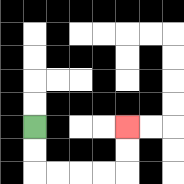{'start': '[1, 5]', 'end': '[5, 5]', 'path_directions': 'D,D,R,R,R,R,U,U', 'path_coordinates': '[[1, 5], [1, 6], [1, 7], [2, 7], [3, 7], [4, 7], [5, 7], [5, 6], [5, 5]]'}